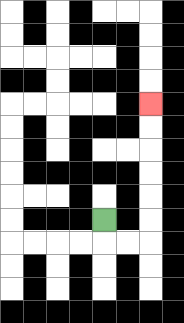{'start': '[4, 9]', 'end': '[6, 4]', 'path_directions': 'D,R,R,U,U,U,U,U,U', 'path_coordinates': '[[4, 9], [4, 10], [5, 10], [6, 10], [6, 9], [6, 8], [6, 7], [6, 6], [6, 5], [6, 4]]'}